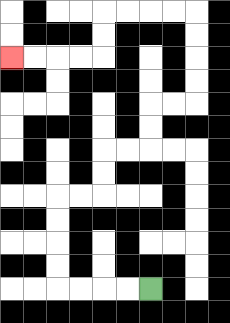{'start': '[6, 12]', 'end': '[0, 2]', 'path_directions': 'L,L,L,L,U,U,U,U,R,R,U,U,R,R,U,U,R,R,U,U,U,U,L,L,L,L,D,D,L,L,L,L', 'path_coordinates': '[[6, 12], [5, 12], [4, 12], [3, 12], [2, 12], [2, 11], [2, 10], [2, 9], [2, 8], [3, 8], [4, 8], [4, 7], [4, 6], [5, 6], [6, 6], [6, 5], [6, 4], [7, 4], [8, 4], [8, 3], [8, 2], [8, 1], [8, 0], [7, 0], [6, 0], [5, 0], [4, 0], [4, 1], [4, 2], [3, 2], [2, 2], [1, 2], [0, 2]]'}